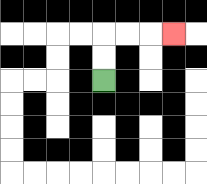{'start': '[4, 3]', 'end': '[7, 1]', 'path_directions': 'U,U,R,R,R', 'path_coordinates': '[[4, 3], [4, 2], [4, 1], [5, 1], [6, 1], [7, 1]]'}